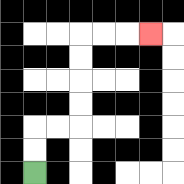{'start': '[1, 7]', 'end': '[6, 1]', 'path_directions': 'U,U,R,R,U,U,U,U,R,R,R', 'path_coordinates': '[[1, 7], [1, 6], [1, 5], [2, 5], [3, 5], [3, 4], [3, 3], [3, 2], [3, 1], [4, 1], [5, 1], [6, 1]]'}